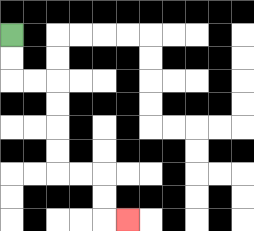{'start': '[0, 1]', 'end': '[5, 9]', 'path_directions': 'D,D,R,R,D,D,D,D,R,R,D,D,R', 'path_coordinates': '[[0, 1], [0, 2], [0, 3], [1, 3], [2, 3], [2, 4], [2, 5], [2, 6], [2, 7], [3, 7], [4, 7], [4, 8], [4, 9], [5, 9]]'}